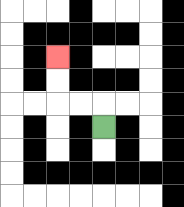{'start': '[4, 5]', 'end': '[2, 2]', 'path_directions': 'U,L,L,U,U', 'path_coordinates': '[[4, 5], [4, 4], [3, 4], [2, 4], [2, 3], [2, 2]]'}